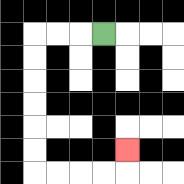{'start': '[4, 1]', 'end': '[5, 6]', 'path_directions': 'L,L,L,D,D,D,D,D,D,R,R,R,R,U', 'path_coordinates': '[[4, 1], [3, 1], [2, 1], [1, 1], [1, 2], [1, 3], [1, 4], [1, 5], [1, 6], [1, 7], [2, 7], [3, 7], [4, 7], [5, 7], [5, 6]]'}